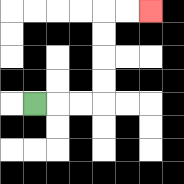{'start': '[1, 4]', 'end': '[6, 0]', 'path_directions': 'R,R,R,U,U,U,U,R,R', 'path_coordinates': '[[1, 4], [2, 4], [3, 4], [4, 4], [4, 3], [4, 2], [4, 1], [4, 0], [5, 0], [6, 0]]'}